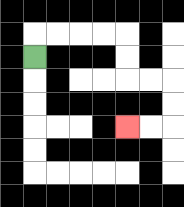{'start': '[1, 2]', 'end': '[5, 5]', 'path_directions': 'U,R,R,R,R,D,D,R,R,D,D,L,L', 'path_coordinates': '[[1, 2], [1, 1], [2, 1], [3, 1], [4, 1], [5, 1], [5, 2], [5, 3], [6, 3], [7, 3], [7, 4], [7, 5], [6, 5], [5, 5]]'}